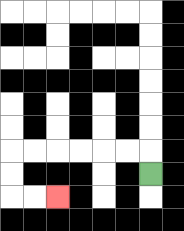{'start': '[6, 7]', 'end': '[2, 8]', 'path_directions': 'U,L,L,L,L,L,L,D,D,R,R', 'path_coordinates': '[[6, 7], [6, 6], [5, 6], [4, 6], [3, 6], [2, 6], [1, 6], [0, 6], [0, 7], [0, 8], [1, 8], [2, 8]]'}